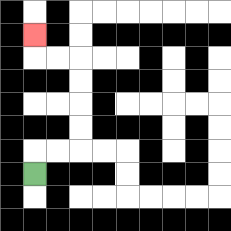{'start': '[1, 7]', 'end': '[1, 1]', 'path_directions': 'U,R,R,U,U,U,U,L,L,U', 'path_coordinates': '[[1, 7], [1, 6], [2, 6], [3, 6], [3, 5], [3, 4], [3, 3], [3, 2], [2, 2], [1, 2], [1, 1]]'}